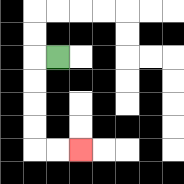{'start': '[2, 2]', 'end': '[3, 6]', 'path_directions': 'L,D,D,D,D,R,R', 'path_coordinates': '[[2, 2], [1, 2], [1, 3], [1, 4], [1, 5], [1, 6], [2, 6], [3, 6]]'}